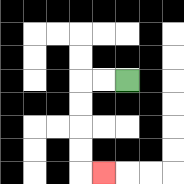{'start': '[5, 3]', 'end': '[4, 7]', 'path_directions': 'L,L,D,D,D,D,R', 'path_coordinates': '[[5, 3], [4, 3], [3, 3], [3, 4], [3, 5], [3, 6], [3, 7], [4, 7]]'}